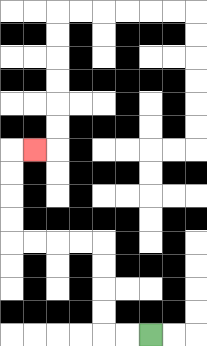{'start': '[6, 14]', 'end': '[1, 6]', 'path_directions': 'L,L,U,U,U,U,L,L,L,L,U,U,U,U,R', 'path_coordinates': '[[6, 14], [5, 14], [4, 14], [4, 13], [4, 12], [4, 11], [4, 10], [3, 10], [2, 10], [1, 10], [0, 10], [0, 9], [0, 8], [0, 7], [0, 6], [1, 6]]'}